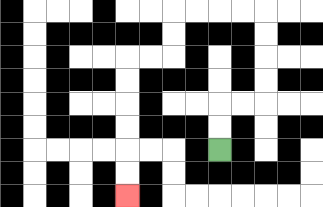{'start': '[9, 6]', 'end': '[5, 8]', 'path_directions': 'U,U,R,R,U,U,U,U,L,L,L,L,D,D,L,L,D,D,D,D,D,D', 'path_coordinates': '[[9, 6], [9, 5], [9, 4], [10, 4], [11, 4], [11, 3], [11, 2], [11, 1], [11, 0], [10, 0], [9, 0], [8, 0], [7, 0], [7, 1], [7, 2], [6, 2], [5, 2], [5, 3], [5, 4], [5, 5], [5, 6], [5, 7], [5, 8]]'}